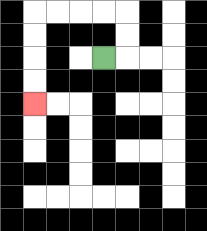{'start': '[4, 2]', 'end': '[1, 4]', 'path_directions': 'R,U,U,L,L,L,L,D,D,D,D', 'path_coordinates': '[[4, 2], [5, 2], [5, 1], [5, 0], [4, 0], [3, 0], [2, 0], [1, 0], [1, 1], [1, 2], [1, 3], [1, 4]]'}